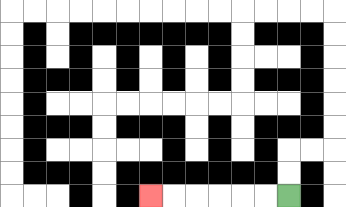{'start': '[12, 8]', 'end': '[6, 8]', 'path_directions': 'L,L,L,L,L,L', 'path_coordinates': '[[12, 8], [11, 8], [10, 8], [9, 8], [8, 8], [7, 8], [6, 8]]'}